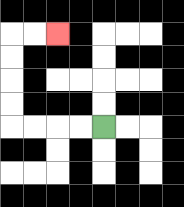{'start': '[4, 5]', 'end': '[2, 1]', 'path_directions': 'L,L,L,L,U,U,U,U,R,R', 'path_coordinates': '[[4, 5], [3, 5], [2, 5], [1, 5], [0, 5], [0, 4], [0, 3], [0, 2], [0, 1], [1, 1], [2, 1]]'}